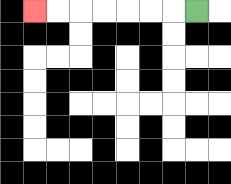{'start': '[8, 0]', 'end': '[1, 0]', 'path_directions': 'L,L,L,L,L,L,L', 'path_coordinates': '[[8, 0], [7, 0], [6, 0], [5, 0], [4, 0], [3, 0], [2, 0], [1, 0]]'}